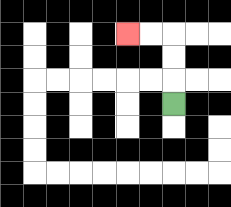{'start': '[7, 4]', 'end': '[5, 1]', 'path_directions': 'U,U,U,L,L', 'path_coordinates': '[[7, 4], [7, 3], [7, 2], [7, 1], [6, 1], [5, 1]]'}